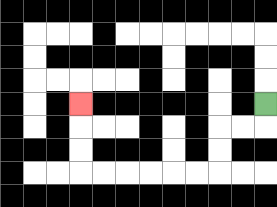{'start': '[11, 4]', 'end': '[3, 4]', 'path_directions': 'D,L,L,D,D,L,L,L,L,L,L,U,U,U', 'path_coordinates': '[[11, 4], [11, 5], [10, 5], [9, 5], [9, 6], [9, 7], [8, 7], [7, 7], [6, 7], [5, 7], [4, 7], [3, 7], [3, 6], [3, 5], [3, 4]]'}